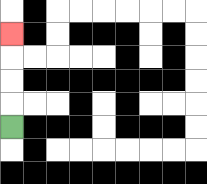{'start': '[0, 5]', 'end': '[0, 1]', 'path_directions': 'U,U,U,U', 'path_coordinates': '[[0, 5], [0, 4], [0, 3], [0, 2], [0, 1]]'}